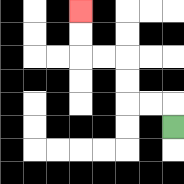{'start': '[7, 5]', 'end': '[3, 0]', 'path_directions': 'U,L,L,U,U,L,L,U,U', 'path_coordinates': '[[7, 5], [7, 4], [6, 4], [5, 4], [5, 3], [5, 2], [4, 2], [3, 2], [3, 1], [3, 0]]'}